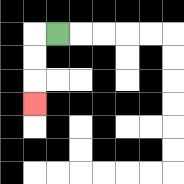{'start': '[2, 1]', 'end': '[1, 4]', 'path_directions': 'L,D,D,D', 'path_coordinates': '[[2, 1], [1, 1], [1, 2], [1, 3], [1, 4]]'}